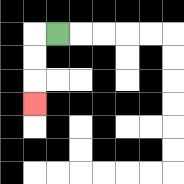{'start': '[2, 1]', 'end': '[1, 4]', 'path_directions': 'L,D,D,D', 'path_coordinates': '[[2, 1], [1, 1], [1, 2], [1, 3], [1, 4]]'}